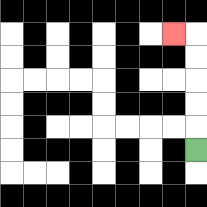{'start': '[8, 6]', 'end': '[7, 1]', 'path_directions': 'U,U,U,U,U,L', 'path_coordinates': '[[8, 6], [8, 5], [8, 4], [8, 3], [8, 2], [8, 1], [7, 1]]'}